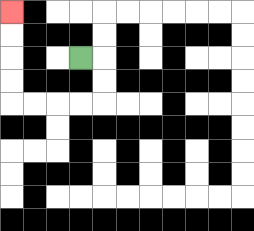{'start': '[3, 2]', 'end': '[0, 0]', 'path_directions': 'R,D,D,L,L,L,L,U,U,U,U', 'path_coordinates': '[[3, 2], [4, 2], [4, 3], [4, 4], [3, 4], [2, 4], [1, 4], [0, 4], [0, 3], [0, 2], [0, 1], [0, 0]]'}